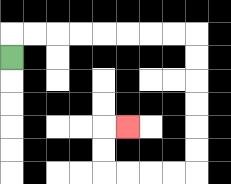{'start': '[0, 2]', 'end': '[5, 5]', 'path_directions': 'U,R,R,R,R,R,R,R,R,D,D,D,D,D,D,L,L,L,L,U,U,R', 'path_coordinates': '[[0, 2], [0, 1], [1, 1], [2, 1], [3, 1], [4, 1], [5, 1], [6, 1], [7, 1], [8, 1], [8, 2], [8, 3], [8, 4], [8, 5], [8, 6], [8, 7], [7, 7], [6, 7], [5, 7], [4, 7], [4, 6], [4, 5], [5, 5]]'}